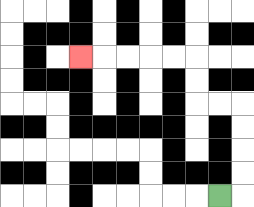{'start': '[9, 8]', 'end': '[3, 2]', 'path_directions': 'R,U,U,U,U,L,L,U,U,L,L,L,L,L', 'path_coordinates': '[[9, 8], [10, 8], [10, 7], [10, 6], [10, 5], [10, 4], [9, 4], [8, 4], [8, 3], [8, 2], [7, 2], [6, 2], [5, 2], [4, 2], [3, 2]]'}